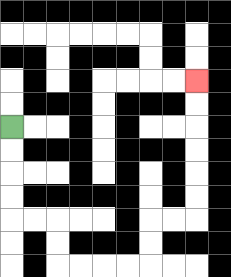{'start': '[0, 5]', 'end': '[8, 3]', 'path_directions': 'D,D,D,D,R,R,D,D,R,R,R,R,U,U,R,R,U,U,U,U,U,U', 'path_coordinates': '[[0, 5], [0, 6], [0, 7], [0, 8], [0, 9], [1, 9], [2, 9], [2, 10], [2, 11], [3, 11], [4, 11], [5, 11], [6, 11], [6, 10], [6, 9], [7, 9], [8, 9], [8, 8], [8, 7], [8, 6], [8, 5], [8, 4], [8, 3]]'}